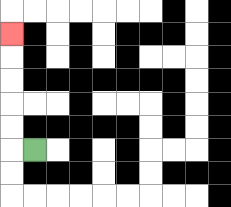{'start': '[1, 6]', 'end': '[0, 1]', 'path_directions': 'L,U,U,U,U,U', 'path_coordinates': '[[1, 6], [0, 6], [0, 5], [0, 4], [0, 3], [0, 2], [0, 1]]'}